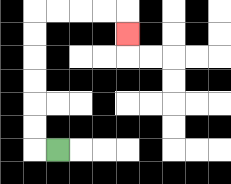{'start': '[2, 6]', 'end': '[5, 1]', 'path_directions': 'L,U,U,U,U,U,U,R,R,R,R,D', 'path_coordinates': '[[2, 6], [1, 6], [1, 5], [1, 4], [1, 3], [1, 2], [1, 1], [1, 0], [2, 0], [3, 0], [4, 0], [5, 0], [5, 1]]'}